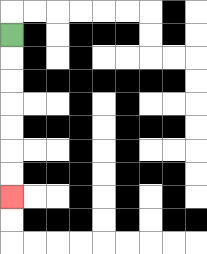{'start': '[0, 1]', 'end': '[0, 8]', 'path_directions': 'D,D,D,D,D,D,D', 'path_coordinates': '[[0, 1], [0, 2], [0, 3], [0, 4], [0, 5], [0, 6], [0, 7], [0, 8]]'}